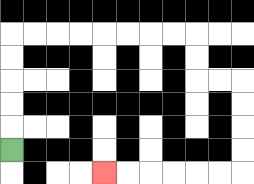{'start': '[0, 6]', 'end': '[4, 7]', 'path_directions': 'U,U,U,U,U,R,R,R,R,R,R,R,R,D,D,R,R,D,D,D,D,L,L,L,L,L,L', 'path_coordinates': '[[0, 6], [0, 5], [0, 4], [0, 3], [0, 2], [0, 1], [1, 1], [2, 1], [3, 1], [4, 1], [5, 1], [6, 1], [7, 1], [8, 1], [8, 2], [8, 3], [9, 3], [10, 3], [10, 4], [10, 5], [10, 6], [10, 7], [9, 7], [8, 7], [7, 7], [6, 7], [5, 7], [4, 7]]'}